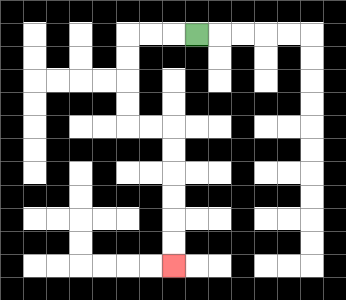{'start': '[8, 1]', 'end': '[7, 11]', 'path_directions': 'L,L,L,D,D,D,D,R,R,D,D,D,D,D,D', 'path_coordinates': '[[8, 1], [7, 1], [6, 1], [5, 1], [5, 2], [5, 3], [5, 4], [5, 5], [6, 5], [7, 5], [7, 6], [7, 7], [7, 8], [7, 9], [7, 10], [7, 11]]'}